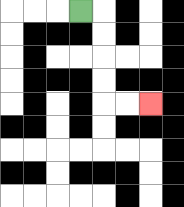{'start': '[3, 0]', 'end': '[6, 4]', 'path_directions': 'R,D,D,D,D,R,R', 'path_coordinates': '[[3, 0], [4, 0], [4, 1], [4, 2], [4, 3], [4, 4], [5, 4], [6, 4]]'}